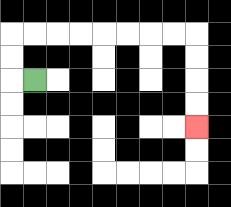{'start': '[1, 3]', 'end': '[8, 5]', 'path_directions': 'L,U,U,R,R,R,R,R,R,R,R,D,D,D,D', 'path_coordinates': '[[1, 3], [0, 3], [0, 2], [0, 1], [1, 1], [2, 1], [3, 1], [4, 1], [5, 1], [6, 1], [7, 1], [8, 1], [8, 2], [8, 3], [8, 4], [8, 5]]'}